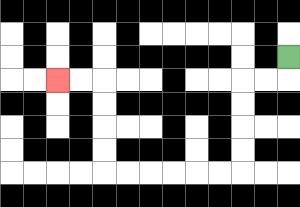{'start': '[12, 2]', 'end': '[2, 3]', 'path_directions': 'D,L,L,D,D,D,D,L,L,L,L,L,L,U,U,U,U,L,L', 'path_coordinates': '[[12, 2], [12, 3], [11, 3], [10, 3], [10, 4], [10, 5], [10, 6], [10, 7], [9, 7], [8, 7], [7, 7], [6, 7], [5, 7], [4, 7], [4, 6], [4, 5], [4, 4], [4, 3], [3, 3], [2, 3]]'}